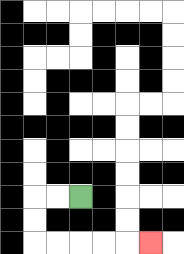{'start': '[3, 8]', 'end': '[6, 10]', 'path_directions': 'L,L,D,D,R,R,R,R,R', 'path_coordinates': '[[3, 8], [2, 8], [1, 8], [1, 9], [1, 10], [2, 10], [3, 10], [4, 10], [5, 10], [6, 10]]'}